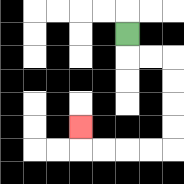{'start': '[5, 1]', 'end': '[3, 5]', 'path_directions': 'D,R,R,D,D,D,D,L,L,L,L,U', 'path_coordinates': '[[5, 1], [5, 2], [6, 2], [7, 2], [7, 3], [7, 4], [7, 5], [7, 6], [6, 6], [5, 6], [4, 6], [3, 6], [3, 5]]'}